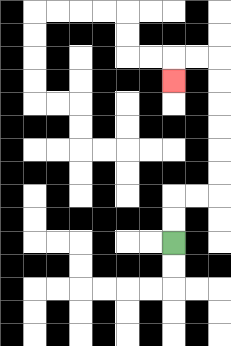{'start': '[7, 10]', 'end': '[7, 3]', 'path_directions': 'U,U,R,R,U,U,U,U,U,U,L,L,D', 'path_coordinates': '[[7, 10], [7, 9], [7, 8], [8, 8], [9, 8], [9, 7], [9, 6], [9, 5], [9, 4], [9, 3], [9, 2], [8, 2], [7, 2], [7, 3]]'}